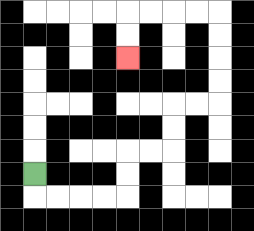{'start': '[1, 7]', 'end': '[5, 2]', 'path_directions': 'D,R,R,R,R,U,U,R,R,U,U,R,R,U,U,U,U,L,L,L,L,D,D', 'path_coordinates': '[[1, 7], [1, 8], [2, 8], [3, 8], [4, 8], [5, 8], [5, 7], [5, 6], [6, 6], [7, 6], [7, 5], [7, 4], [8, 4], [9, 4], [9, 3], [9, 2], [9, 1], [9, 0], [8, 0], [7, 0], [6, 0], [5, 0], [5, 1], [5, 2]]'}